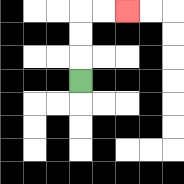{'start': '[3, 3]', 'end': '[5, 0]', 'path_directions': 'U,U,U,R,R', 'path_coordinates': '[[3, 3], [3, 2], [3, 1], [3, 0], [4, 0], [5, 0]]'}